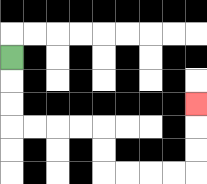{'start': '[0, 2]', 'end': '[8, 4]', 'path_directions': 'D,D,D,R,R,R,R,D,D,R,R,R,R,U,U,U', 'path_coordinates': '[[0, 2], [0, 3], [0, 4], [0, 5], [1, 5], [2, 5], [3, 5], [4, 5], [4, 6], [4, 7], [5, 7], [6, 7], [7, 7], [8, 7], [8, 6], [8, 5], [8, 4]]'}